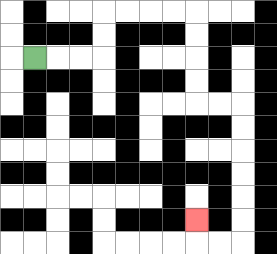{'start': '[1, 2]', 'end': '[8, 9]', 'path_directions': 'R,R,R,U,U,R,R,R,R,D,D,D,D,R,R,D,D,D,D,D,D,L,L,U', 'path_coordinates': '[[1, 2], [2, 2], [3, 2], [4, 2], [4, 1], [4, 0], [5, 0], [6, 0], [7, 0], [8, 0], [8, 1], [8, 2], [8, 3], [8, 4], [9, 4], [10, 4], [10, 5], [10, 6], [10, 7], [10, 8], [10, 9], [10, 10], [9, 10], [8, 10], [8, 9]]'}